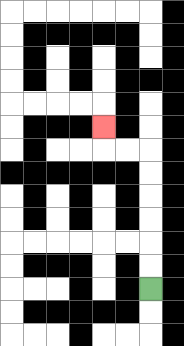{'start': '[6, 12]', 'end': '[4, 5]', 'path_directions': 'U,U,U,U,U,U,L,L,U', 'path_coordinates': '[[6, 12], [6, 11], [6, 10], [6, 9], [6, 8], [6, 7], [6, 6], [5, 6], [4, 6], [4, 5]]'}